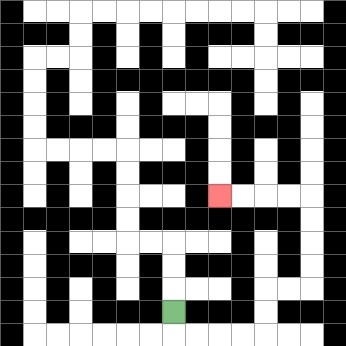{'start': '[7, 13]', 'end': '[9, 8]', 'path_directions': 'D,R,R,R,R,U,U,R,R,U,U,U,U,L,L,L,L', 'path_coordinates': '[[7, 13], [7, 14], [8, 14], [9, 14], [10, 14], [11, 14], [11, 13], [11, 12], [12, 12], [13, 12], [13, 11], [13, 10], [13, 9], [13, 8], [12, 8], [11, 8], [10, 8], [9, 8]]'}